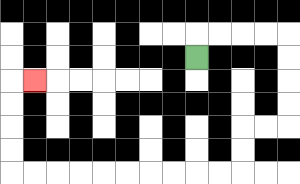{'start': '[8, 2]', 'end': '[1, 3]', 'path_directions': 'U,R,R,R,R,D,D,D,D,L,L,D,D,L,L,L,L,L,L,L,L,L,L,U,U,U,U,R', 'path_coordinates': '[[8, 2], [8, 1], [9, 1], [10, 1], [11, 1], [12, 1], [12, 2], [12, 3], [12, 4], [12, 5], [11, 5], [10, 5], [10, 6], [10, 7], [9, 7], [8, 7], [7, 7], [6, 7], [5, 7], [4, 7], [3, 7], [2, 7], [1, 7], [0, 7], [0, 6], [0, 5], [0, 4], [0, 3], [1, 3]]'}